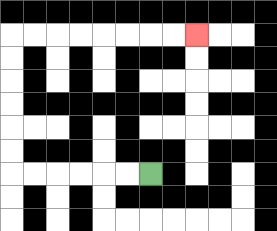{'start': '[6, 7]', 'end': '[8, 1]', 'path_directions': 'L,L,L,L,L,L,U,U,U,U,U,U,R,R,R,R,R,R,R,R', 'path_coordinates': '[[6, 7], [5, 7], [4, 7], [3, 7], [2, 7], [1, 7], [0, 7], [0, 6], [0, 5], [0, 4], [0, 3], [0, 2], [0, 1], [1, 1], [2, 1], [3, 1], [4, 1], [5, 1], [6, 1], [7, 1], [8, 1]]'}